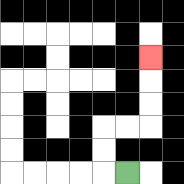{'start': '[5, 7]', 'end': '[6, 2]', 'path_directions': 'L,U,U,R,R,U,U,U', 'path_coordinates': '[[5, 7], [4, 7], [4, 6], [4, 5], [5, 5], [6, 5], [6, 4], [6, 3], [6, 2]]'}